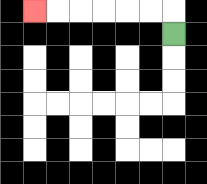{'start': '[7, 1]', 'end': '[1, 0]', 'path_directions': 'U,L,L,L,L,L,L', 'path_coordinates': '[[7, 1], [7, 0], [6, 0], [5, 0], [4, 0], [3, 0], [2, 0], [1, 0]]'}